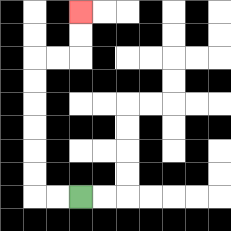{'start': '[3, 8]', 'end': '[3, 0]', 'path_directions': 'L,L,U,U,U,U,U,U,R,R,U,U', 'path_coordinates': '[[3, 8], [2, 8], [1, 8], [1, 7], [1, 6], [1, 5], [1, 4], [1, 3], [1, 2], [2, 2], [3, 2], [3, 1], [3, 0]]'}